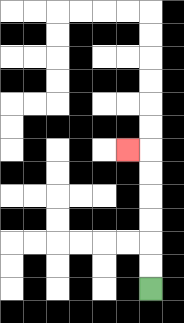{'start': '[6, 12]', 'end': '[5, 6]', 'path_directions': 'U,U,U,U,U,U,L', 'path_coordinates': '[[6, 12], [6, 11], [6, 10], [6, 9], [6, 8], [6, 7], [6, 6], [5, 6]]'}